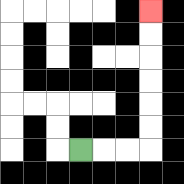{'start': '[3, 6]', 'end': '[6, 0]', 'path_directions': 'R,R,R,U,U,U,U,U,U', 'path_coordinates': '[[3, 6], [4, 6], [5, 6], [6, 6], [6, 5], [6, 4], [6, 3], [6, 2], [6, 1], [6, 0]]'}